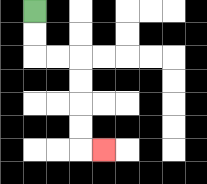{'start': '[1, 0]', 'end': '[4, 6]', 'path_directions': 'D,D,R,R,D,D,D,D,R', 'path_coordinates': '[[1, 0], [1, 1], [1, 2], [2, 2], [3, 2], [3, 3], [3, 4], [3, 5], [3, 6], [4, 6]]'}